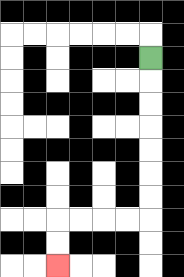{'start': '[6, 2]', 'end': '[2, 11]', 'path_directions': 'D,D,D,D,D,D,D,L,L,L,L,D,D', 'path_coordinates': '[[6, 2], [6, 3], [6, 4], [6, 5], [6, 6], [6, 7], [6, 8], [6, 9], [5, 9], [4, 9], [3, 9], [2, 9], [2, 10], [2, 11]]'}